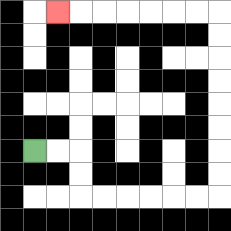{'start': '[1, 6]', 'end': '[2, 0]', 'path_directions': 'R,R,D,D,R,R,R,R,R,R,U,U,U,U,U,U,U,U,L,L,L,L,L,L,L', 'path_coordinates': '[[1, 6], [2, 6], [3, 6], [3, 7], [3, 8], [4, 8], [5, 8], [6, 8], [7, 8], [8, 8], [9, 8], [9, 7], [9, 6], [9, 5], [9, 4], [9, 3], [9, 2], [9, 1], [9, 0], [8, 0], [7, 0], [6, 0], [5, 0], [4, 0], [3, 0], [2, 0]]'}